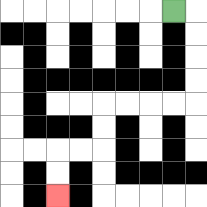{'start': '[7, 0]', 'end': '[2, 8]', 'path_directions': 'R,D,D,D,D,L,L,L,L,D,D,L,L,D,D', 'path_coordinates': '[[7, 0], [8, 0], [8, 1], [8, 2], [8, 3], [8, 4], [7, 4], [6, 4], [5, 4], [4, 4], [4, 5], [4, 6], [3, 6], [2, 6], [2, 7], [2, 8]]'}